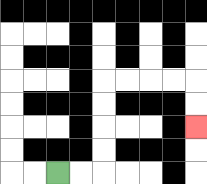{'start': '[2, 7]', 'end': '[8, 5]', 'path_directions': 'R,R,U,U,U,U,R,R,R,R,D,D', 'path_coordinates': '[[2, 7], [3, 7], [4, 7], [4, 6], [4, 5], [4, 4], [4, 3], [5, 3], [6, 3], [7, 3], [8, 3], [8, 4], [8, 5]]'}